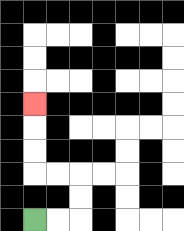{'start': '[1, 9]', 'end': '[1, 4]', 'path_directions': 'R,R,U,U,L,L,U,U,U', 'path_coordinates': '[[1, 9], [2, 9], [3, 9], [3, 8], [3, 7], [2, 7], [1, 7], [1, 6], [1, 5], [1, 4]]'}